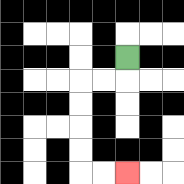{'start': '[5, 2]', 'end': '[5, 7]', 'path_directions': 'D,L,L,D,D,D,D,R,R', 'path_coordinates': '[[5, 2], [5, 3], [4, 3], [3, 3], [3, 4], [3, 5], [3, 6], [3, 7], [4, 7], [5, 7]]'}